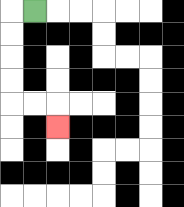{'start': '[1, 0]', 'end': '[2, 5]', 'path_directions': 'L,D,D,D,D,R,R,D', 'path_coordinates': '[[1, 0], [0, 0], [0, 1], [0, 2], [0, 3], [0, 4], [1, 4], [2, 4], [2, 5]]'}